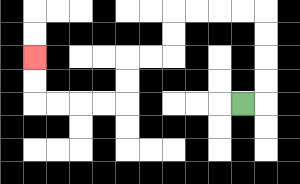{'start': '[10, 4]', 'end': '[1, 2]', 'path_directions': 'R,U,U,U,U,L,L,L,L,D,D,L,L,D,D,L,L,L,L,U,U', 'path_coordinates': '[[10, 4], [11, 4], [11, 3], [11, 2], [11, 1], [11, 0], [10, 0], [9, 0], [8, 0], [7, 0], [7, 1], [7, 2], [6, 2], [5, 2], [5, 3], [5, 4], [4, 4], [3, 4], [2, 4], [1, 4], [1, 3], [1, 2]]'}